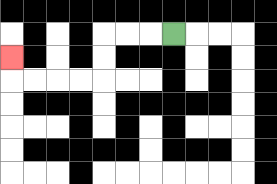{'start': '[7, 1]', 'end': '[0, 2]', 'path_directions': 'L,L,L,D,D,L,L,L,L,U', 'path_coordinates': '[[7, 1], [6, 1], [5, 1], [4, 1], [4, 2], [4, 3], [3, 3], [2, 3], [1, 3], [0, 3], [0, 2]]'}